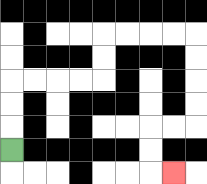{'start': '[0, 6]', 'end': '[7, 7]', 'path_directions': 'U,U,U,R,R,R,R,U,U,R,R,R,R,D,D,D,D,L,L,D,D,R', 'path_coordinates': '[[0, 6], [0, 5], [0, 4], [0, 3], [1, 3], [2, 3], [3, 3], [4, 3], [4, 2], [4, 1], [5, 1], [6, 1], [7, 1], [8, 1], [8, 2], [8, 3], [8, 4], [8, 5], [7, 5], [6, 5], [6, 6], [6, 7], [7, 7]]'}